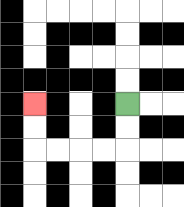{'start': '[5, 4]', 'end': '[1, 4]', 'path_directions': 'D,D,L,L,L,L,U,U', 'path_coordinates': '[[5, 4], [5, 5], [5, 6], [4, 6], [3, 6], [2, 6], [1, 6], [1, 5], [1, 4]]'}